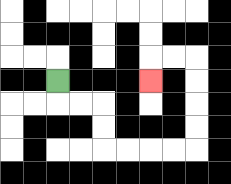{'start': '[2, 3]', 'end': '[6, 3]', 'path_directions': 'D,R,R,D,D,R,R,R,R,U,U,U,U,L,L,D', 'path_coordinates': '[[2, 3], [2, 4], [3, 4], [4, 4], [4, 5], [4, 6], [5, 6], [6, 6], [7, 6], [8, 6], [8, 5], [8, 4], [8, 3], [8, 2], [7, 2], [6, 2], [6, 3]]'}